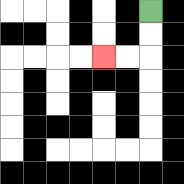{'start': '[6, 0]', 'end': '[4, 2]', 'path_directions': 'D,D,L,L', 'path_coordinates': '[[6, 0], [6, 1], [6, 2], [5, 2], [4, 2]]'}